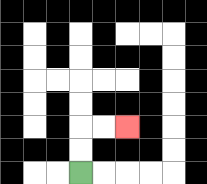{'start': '[3, 7]', 'end': '[5, 5]', 'path_directions': 'U,U,R,R', 'path_coordinates': '[[3, 7], [3, 6], [3, 5], [4, 5], [5, 5]]'}